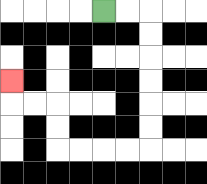{'start': '[4, 0]', 'end': '[0, 3]', 'path_directions': 'R,R,D,D,D,D,D,D,L,L,L,L,U,U,L,L,U', 'path_coordinates': '[[4, 0], [5, 0], [6, 0], [6, 1], [6, 2], [6, 3], [6, 4], [6, 5], [6, 6], [5, 6], [4, 6], [3, 6], [2, 6], [2, 5], [2, 4], [1, 4], [0, 4], [0, 3]]'}